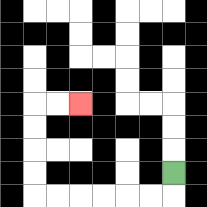{'start': '[7, 7]', 'end': '[3, 4]', 'path_directions': 'D,L,L,L,L,L,L,U,U,U,U,R,R', 'path_coordinates': '[[7, 7], [7, 8], [6, 8], [5, 8], [4, 8], [3, 8], [2, 8], [1, 8], [1, 7], [1, 6], [1, 5], [1, 4], [2, 4], [3, 4]]'}